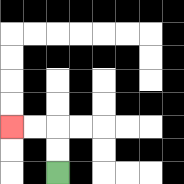{'start': '[2, 7]', 'end': '[0, 5]', 'path_directions': 'U,U,L,L', 'path_coordinates': '[[2, 7], [2, 6], [2, 5], [1, 5], [0, 5]]'}